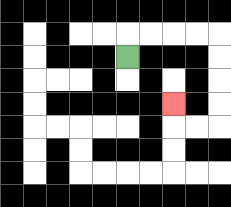{'start': '[5, 2]', 'end': '[7, 4]', 'path_directions': 'U,R,R,R,R,D,D,D,D,L,L,U', 'path_coordinates': '[[5, 2], [5, 1], [6, 1], [7, 1], [8, 1], [9, 1], [9, 2], [9, 3], [9, 4], [9, 5], [8, 5], [7, 5], [7, 4]]'}